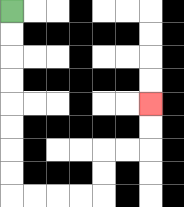{'start': '[0, 0]', 'end': '[6, 4]', 'path_directions': 'D,D,D,D,D,D,D,D,R,R,R,R,U,U,R,R,U,U', 'path_coordinates': '[[0, 0], [0, 1], [0, 2], [0, 3], [0, 4], [0, 5], [0, 6], [0, 7], [0, 8], [1, 8], [2, 8], [3, 8], [4, 8], [4, 7], [4, 6], [5, 6], [6, 6], [6, 5], [6, 4]]'}